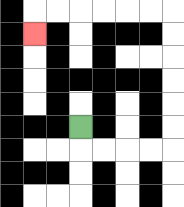{'start': '[3, 5]', 'end': '[1, 1]', 'path_directions': 'D,R,R,R,R,U,U,U,U,U,U,L,L,L,L,L,L,D', 'path_coordinates': '[[3, 5], [3, 6], [4, 6], [5, 6], [6, 6], [7, 6], [7, 5], [7, 4], [7, 3], [7, 2], [7, 1], [7, 0], [6, 0], [5, 0], [4, 0], [3, 0], [2, 0], [1, 0], [1, 1]]'}